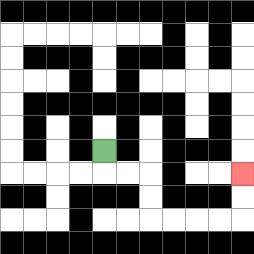{'start': '[4, 6]', 'end': '[10, 7]', 'path_directions': 'D,R,R,D,D,R,R,R,R,U,U', 'path_coordinates': '[[4, 6], [4, 7], [5, 7], [6, 7], [6, 8], [6, 9], [7, 9], [8, 9], [9, 9], [10, 9], [10, 8], [10, 7]]'}